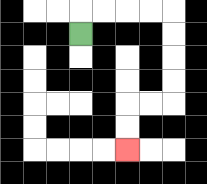{'start': '[3, 1]', 'end': '[5, 6]', 'path_directions': 'U,R,R,R,R,D,D,D,D,L,L,D,D', 'path_coordinates': '[[3, 1], [3, 0], [4, 0], [5, 0], [6, 0], [7, 0], [7, 1], [7, 2], [7, 3], [7, 4], [6, 4], [5, 4], [5, 5], [5, 6]]'}